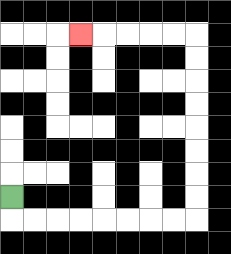{'start': '[0, 8]', 'end': '[3, 1]', 'path_directions': 'D,R,R,R,R,R,R,R,R,U,U,U,U,U,U,U,U,L,L,L,L,L', 'path_coordinates': '[[0, 8], [0, 9], [1, 9], [2, 9], [3, 9], [4, 9], [5, 9], [6, 9], [7, 9], [8, 9], [8, 8], [8, 7], [8, 6], [8, 5], [8, 4], [8, 3], [8, 2], [8, 1], [7, 1], [6, 1], [5, 1], [4, 1], [3, 1]]'}